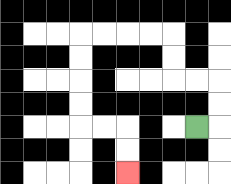{'start': '[8, 5]', 'end': '[5, 7]', 'path_directions': 'R,U,U,L,L,U,U,L,L,L,L,D,D,D,D,R,R,D,D', 'path_coordinates': '[[8, 5], [9, 5], [9, 4], [9, 3], [8, 3], [7, 3], [7, 2], [7, 1], [6, 1], [5, 1], [4, 1], [3, 1], [3, 2], [3, 3], [3, 4], [3, 5], [4, 5], [5, 5], [5, 6], [5, 7]]'}